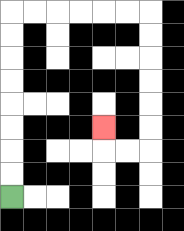{'start': '[0, 8]', 'end': '[4, 5]', 'path_directions': 'U,U,U,U,U,U,U,U,R,R,R,R,R,R,D,D,D,D,D,D,L,L,U', 'path_coordinates': '[[0, 8], [0, 7], [0, 6], [0, 5], [0, 4], [0, 3], [0, 2], [0, 1], [0, 0], [1, 0], [2, 0], [3, 0], [4, 0], [5, 0], [6, 0], [6, 1], [6, 2], [6, 3], [6, 4], [6, 5], [6, 6], [5, 6], [4, 6], [4, 5]]'}